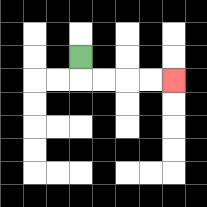{'start': '[3, 2]', 'end': '[7, 3]', 'path_directions': 'D,R,R,R,R', 'path_coordinates': '[[3, 2], [3, 3], [4, 3], [5, 3], [6, 3], [7, 3]]'}